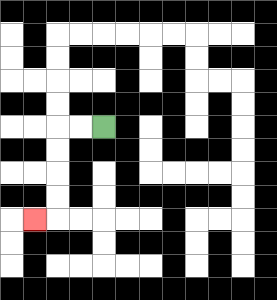{'start': '[4, 5]', 'end': '[1, 9]', 'path_directions': 'L,L,D,D,D,D,L', 'path_coordinates': '[[4, 5], [3, 5], [2, 5], [2, 6], [2, 7], [2, 8], [2, 9], [1, 9]]'}